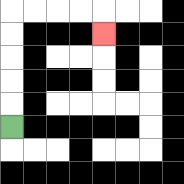{'start': '[0, 5]', 'end': '[4, 1]', 'path_directions': 'U,U,U,U,U,R,R,R,R,D', 'path_coordinates': '[[0, 5], [0, 4], [0, 3], [0, 2], [0, 1], [0, 0], [1, 0], [2, 0], [3, 0], [4, 0], [4, 1]]'}